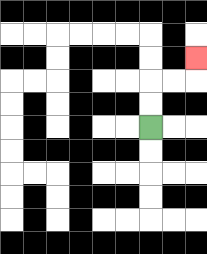{'start': '[6, 5]', 'end': '[8, 2]', 'path_directions': 'U,U,R,R,U', 'path_coordinates': '[[6, 5], [6, 4], [6, 3], [7, 3], [8, 3], [8, 2]]'}